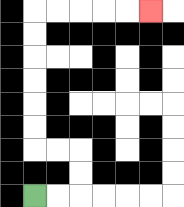{'start': '[1, 8]', 'end': '[6, 0]', 'path_directions': 'R,R,U,U,L,L,U,U,U,U,U,U,R,R,R,R,R', 'path_coordinates': '[[1, 8], [2, 8], [3, 8], [3, 7], [3, 6], [2, 6], [1, 6], [1, 5], [1, 4], [1, 3], [1, 2], [1, 1], [1, 0], [2, 0], [3, 0], [4, 0], [5, 0], [6, 0]]'}